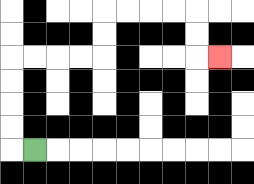{'start': '[1, 6]', 'end': '[9, 2]', 'path_directions': 'L,U,U,U,U,R,R,R,R,U,U,R,R,R,R,D,D,R', 'path_coordinates': '[[1, 6], [0, 6], [0, 5], [0, 4], [0, 3], [0, 2], [1, 2], [2, 2], [3, 2], [4, 2], [4, 1], [4, 0], [5, 0], [6, 0], [7, 0], [8, 0], [8, 1], [8, 2], [9, 2]]'}